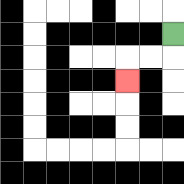{'start': '[7, 1]', 'end': '[5, 3]', 'path_directions': 'D,L,L,D', 'path_coordinates': '[[7, 1], [7, 2], [6, 2], [5, 2], [5, 3]]'}